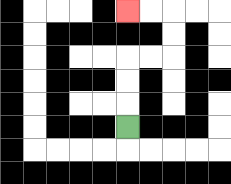{'start': '[5, 5]', 'end': '[5, 0]', 'path_directions': 'U,U,U,R,R,U,U,L,L', 'path_coordinates': '[[5, 5], [5, 4], [5, 3], [5, 2], [6, 2], [7, 2], [7, 1], [7, 0], [6, 0], [5, 0]]'}